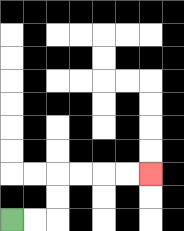{'start': '[0, 9]', 'end': '[6, 7]', 'path_directions': 'R,R,U,U,R,R,R,R', 'path_coordinates': '[[0, 9], [1, 9], [2, 9], [2, 8], [2, 7], [3, 7], [4, 7], [5, 7], [6, 7]]'}